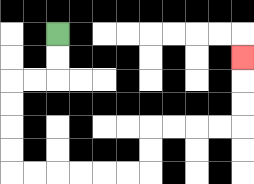{'start': '[2, 1]', 'end': '[10, 2]', 'path_directions': 'D,D,L,L,D,D,D,D,R,R,R,R,R,R,U,U,R,R,R,R,U,U,U', 'path_coordinates': '[[2, 1], [2, 2], [2, 3], [1, 3], [0, 3], [0, 4], [0, 5], [0, 6], [0, 7], [1, 7], [2, 7], [3, 7], [4, 7], [5, 7], [6, 7], [6, 6], [6, 5], [7, 5], [8, 5], [9, 5], [10, 5], [10, 4], [10, 3], [10, 2]]'}